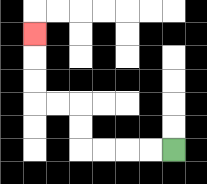{'start': '[7, 6]', 'end': '[1, 1]', 'path_directions': 'L,L,L,L,U,U,L,L,U,U,U', 'path_coordinates': '[[7, 6], [6, 6], [5, 6], [4, 6], [3, 6], [3, 5], [3, 4], [2, 4], [1, 4], [1, 3], [1, 2], [1, 1]]'}